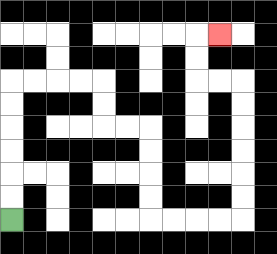{'start': '[0, 9]', 'end': '[9, 1]', 'path_directions': 'U,U,U,U,U,U,R,R,R,R,D,D,R,R,D,D,D,D,R,R,R,R,U,U,U,U,U,U,L,L,U,U,R', 'path_coordinates': '[[0, 9], [0, 8], [0, 7], [0, 6], [0, 5], [0, 4], [0, 3], [1, 3], [2, 3], [3, 3], [4, 3], [4, 4], [4, 5], [5, 5], [6, 5], [6, 6], [6, 7], [6, 8], [6, 9], [7, 9], [8, 9], [9, 9], [10, 9], [10, 8], [10, 7], [10, 6], [10, 5], [10, 4], [10, 3], [9, 3], [8, 3], [8, 2], [8, 1], [9, 1]]'}